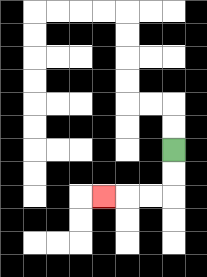{'start': '[7, 6]', 'end': '[4, 8]', 'path_directions': 'D,D,L,L,L', 'path_coordinates': '[[7, 6], [7, 7], [7, 8], [6, 8], [5, 8], [4, 8]]'}